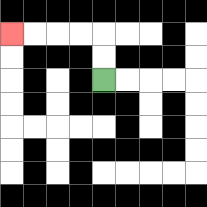{'start': '[4, 3]', 'end': '[0, 1]', 'path_directions': 'U,U,L,L,L,L', 'path_coordinates': '[[4, 3], [4, 2], [4, 1], [3, 1], [2, 1], [1, 1], [0, 1]]'}